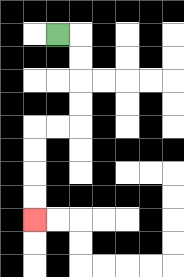{'start': '[2, 1]', 'end': '[1, 9]', 'path_directions': 'R,D,D,D,D,L,L,D,D,D,D', 'path_coordinates': '[[2, 1], [3, 1], [3, 2], [3, 3], [3, 4], [3, 5], [2, 5], [1, 5], [1, 6], [1, 7], [1, 8], [1, 9]]'}